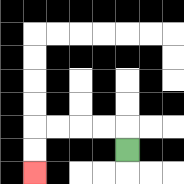{'start': '[5, 6]', 'end': '[1, 7]', 'path_directions': 'U,L,L,L,L,D,D', 'path_coordinates': '[[5, 6], [5, 5], [4, 5], [3, 5], [2, 5], [1, 5], [1, 6], [1, 7]]'}